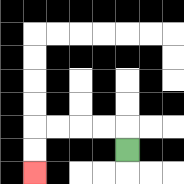{'start': '[5, 6]', 'end': '[1, 7]', 'path_directions': 'U,L,L,L,L,D,D', 'path_coordinates': '[[5, 6], [5, 5], [4, 5], [3, 5], [2, 5], [1, 5], [1, 6], [1, 7]]'}